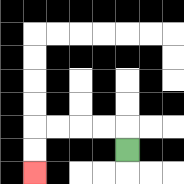{'start': '[5, 6]', 'end': '[1, 7]', 'path_directions': 'U,L,L,L,L,D,D', 'path_coordinates': '[[5, 6], [5, 5], [4, 5], [3, 5], [2, 5], [1, 5], [1, 6], [1, 7]]'}